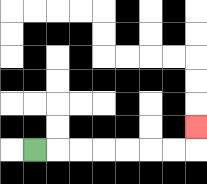{'start': '[1, 6]', 'end': '[8, 5]', 'path_directions': 'R,R,R,R,R,R,R,U', 'path_coordinates': '[[1, 6], [2, 6], [3, 6], [4, 6], [5, 6], [6, 6], [7, 6], [8, 6], [8, 5]]'}